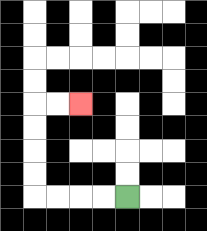{'start': '[5, 8]', 'end': '[3, 4]', 'path_directions': 'L,L,L,L,U,U,U,U,R,R', 'path_coordinates': '[[5, 8], [4, 8], [3, 8], [2, 8], [1, 8], [1, 7], [1, 6], [1, 5], [1, 4], [2, 4], [3, 4]]'}